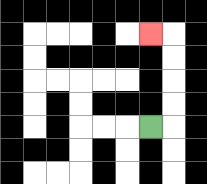{'start': '[6, 5]', 'end': '[6, 1]', 'path_directions': 'R,U,U,U,U,L', 'path_coordinates': '[[6, 5], [7, 5], [7, 4], [7, 3], [7, 2], [7, 1], [6, 1]]'}